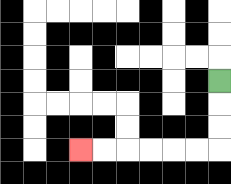{'start': '[9, 3]', 'end': '[3, 6]', 'path_directions': 'D,D,D,L,L,L,L,L,L', 'path_coordinates': '[[9, 3], [9, 4], [9, 5], [9, 6], [8, 6], [7, 6], [6, 6], [5, 6], [4, 6], [3, 6]]'}